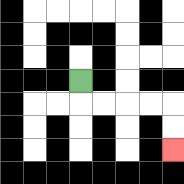{'start': '[3, 3]', 'end': '[7, 6]', 'path_directions': 'D,R,R,R,R,D,D', 'path_coordinates': '[[3, 3], [3, 4], [4, 4], [5, 4], [6, 4], [7, 4], [7, 5], [7, 6]]'}